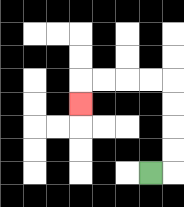{'start': '[6, 7]', 'end': '[3, 4]', 'path_directions': 'R,U,U,U,U,L,L,L,L,D', 'path_coordinates': '[[6, 7], [7, 7], [7, 6], [7, 5], [7, 4], [7, 3], [6, 3], [5, 3], [4, 3], [3, 3], [3, 4]]'}